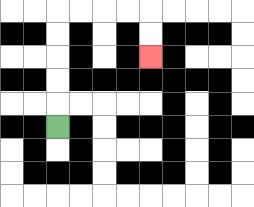{'start': '[2, 5]', 'end': '[6, 2]', 'path_directions': 'U,U,U,U,U,R,R,R,R,D,D', 'path_coordinates': '[[2, 5], [2, 4], [2, 3], [2, 2], [2, 1], [2, 0], [3, 0], [4, 0], [5, 0], [6, 0], [6, 1], [6, 2]]'}